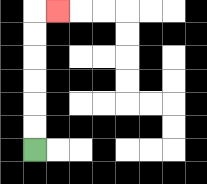{'start': '[1, 6]', 'end': '[2, 0]', 'path_directions': 'U,U,U,U,U,U,R', 'path_coordinates': '[[1, 6], [1, 5], [1, 4], [1, 3], [1, 2], [1, 1], [1, 0], [2, 0]]'}